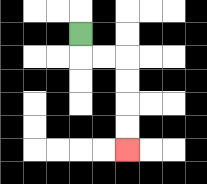{'start': '[3, 1]', 'end': '[5, 6]', 'path_directions': 'D,R,R,D,D,D,D', 'path_coordinates': '[[3, 1], [3, 2], [4, 2], [5, 2], [5, 3], [5, 4], [5, 5], [5, 6]]'}